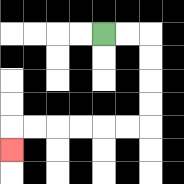{'start': '[4, 1]', 'end': '[0, 6]', 'path_directions': 'R,R,D,D,D,D,L,L,L,L,L,L,D', 'path_coordinates': '[[4, 1], [5, 1], [6, 1], [6, 2], [6, 3], [6, 4], [6, 5], [5, 5], [4, 5], [3, 5], [2, 5], [1, 5], [0, 5], [0, 6]]'}